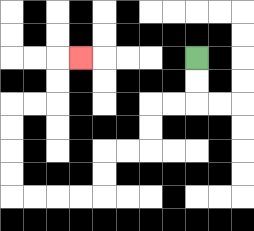{'start': '[8, 2]', 'end': '[3, 2]', 'path_directions': 'D,D,L,L,D,D,L,L,D,D,L,L,L,L,U,U,U,U,R,R,U,U,R', 'path_coordinates': '[[8, 2], [8, 3], [8, 4], [7, 4], [6, 4], [6, 5], [6, 6], [5, 6], [4, 6], [4, 7], [4, 8], [3, 8], [2, 8], [1, 8], [0, 8], [0, 7], [0, 6], [0, 5], [0, 4], [1, 4], [2, 4], [2, 3], [2, 2], [3, 2]]'}